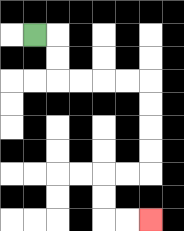{'start': '[1, 1]', 'end': '[6, 9]', 'path_directions': 'R,D,D,R,R,R,R,D,D,D,D,L,L,D,D,R,R', 'path_coordinates': '[[1, 1], [2, 1], [2, 2], [2, 3], [3, 3], [4, 3], [5, 3], [6, 3], [6, 4], [6, 5], [6, 6], [6, 7], [5, 7], [4, 7], [4, 8], [4, 9], [5, 9], [6, 9]]'}